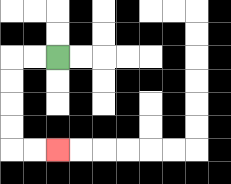{'start': '[2, 2]', 'end': '[2, 6]', 'path_directions': 'L,L,D,D,D,D,R,R', 'path_coordinates': '[[2, 2], [1, 2], [0, 2], [0, 3], [0, 4], [0, 5], [0, 6], [1, 6], [2, 6]]'}